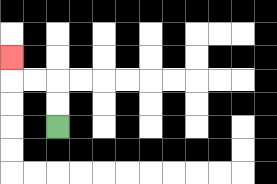{'start': '[2, 5]', 'end': '[0, 2]', 'path_directions': 'U,U,L,L,U', 'path_coordinates': '[[2, 5], [2, 4], [2, 3], [1, 3], [0, 3], [0, 2]]'}